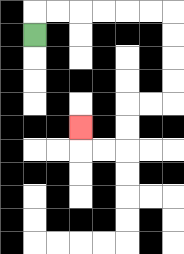{'start': '[1, 1]', 'end': '[3, 5]', 'path_directions': 'U,R,R,R,R,R,R,D,D,D,D,L,L,D,D,L,L,U', 'path_coordinates': '[[1, 1], [1, 0], [2, 0], [3, 0], [4, 0], [5, 0], [6, 0], [7, 0], [7, 1], [7, 2], [7, 3], [7, 4], [6, 4], [5, 4], [5, 5], [5, 6], [4, 6], [3, 6], [3, 5]]'}